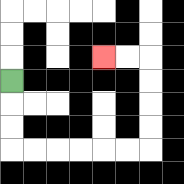{'start': '[0, 3]', 'end': '[4, 2]', 'path_directions': 'D,D,D,R,R,R,R,R,R,U,U,U,U,L,L', 'path_coordinates': '[[0, 3], [0, 4], [0, 5], [0, 6], [1, 6], [2, 6], [3, 6], [4, 6], [5, 6], [6, 6], [6, 5], [6, 4], [6, 3], [6, 2], [5, 2], [4, 2]]'}